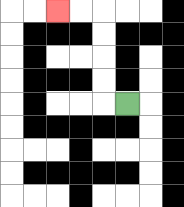{'start': '[5, 4]', 'end': '[2, 0]', 'path_directions': 'L,U,U,U,U,L,L', 'path_coordinates': '[[5, 4], [4, 4], [4, 3], [4, 2], [4, 1], [4, 0], [3, 0], [2, 0]]'}